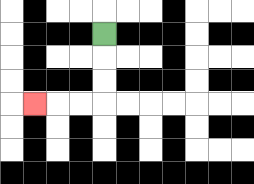{'start': '[4, 1]', 'end': '[1, 4]', 'path_directions': 'D,D,D,L,L,L', 'path_coordinates': '[[4, 1], [4, 2], [4, 3], [4, 4], [3, 4], [2, 4], [1, 4]]'}